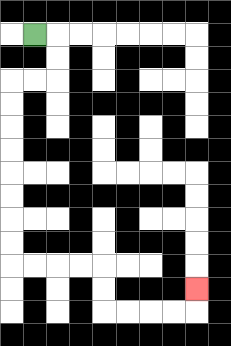{'start': '[1, 1]', 'end': '[8, 12]', 'path_directions': 'R,D,D,L,L,D,D,D,D,D,D,D,D,R,R,R,R,D,D,R,R,R,R,U', 'path_coordinates': '[[1, 1], [2, 1], [2, 2], [2, 3], [1, 3], [0, 3], [0, 4], [0, 5], [0, 6], [0, 7], [0, 8], [0, 9], [0, 10], [0, 11], [1, 11], [2, 11], [3, 11], [4, 11], [4, 12], [4, 13], [5, 13], [6, 13], [7, 13], [8, 13], [8, 12]]'}